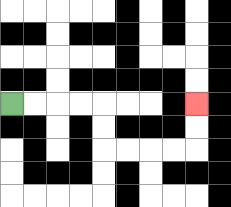{'start': '[0, 4]', 'end': '[8, 4]', 'path_directions': 'R,R,R,R,D,D,R,R,R,R,U,U', 'path_coordinates': '[[0, 4], [1, 4], [2, 4], [3, 4], [4, 4], [4, 5], [4, 6], [5, 6], [6, 6], [7, 6], [8, 6], [8, 5], [8, 4]]'}